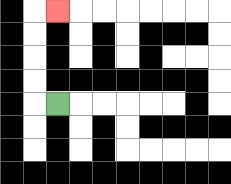{'start': '[2, 4]', 'end': '[2, 0]', 'path_directions': 'L,U,U,U,U,R', 'path_coordinates': '[[2, 4], [1, 4], [1, 3], [1, 2], [1, 1], [1, 0], [2, 0]]'}